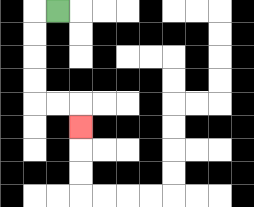{'start': '[2, 0]', 'end': '[3, 5]', 'path_directions': 'L,D,D,D,D,R,R,D', 'path_coordinates': '[[2, 0], [1, 0], [1, 1], [1, 2], [1, 3], [1, 4], [2, 4], [3, 4], [3, 5]]'}